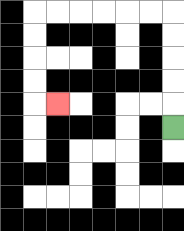{'start': '[7, 5]', 'end': '[2, 4]', 'path_directions': 'U,U,U,U,U,L,L,L,L,L,L,D,D,D,D,R', 'path_coordinates': '[[7, 5], [7, 4], [7, 3], [7, 2], [7, 1], [7, 0], [6, 0], [5, 0], [4, 0], [3, 0], [2, 0], [1, 0], [1, 1], [1, 2], [1, 3], [1, 4], [2, 4]]'}